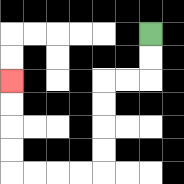{'start': '[6, 1]', 'end': '[0, 3]', 'path_directions': 'D,D,L,L,D,D,D,D,L,L,L,L,U,U,U,U', 'path_coordinates': '[[6, 1], [6, 2], [6, 3], [5, 3], [4, 3], [4, 4], [4, 5], [4, 6], [4, 7], [3, 7], [2, 7], [1, 7], [0, 7], [0, 6], [0, 5], [0, 4], [0, 3]]'}